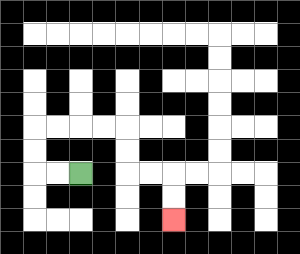{'start': '[3, 7]', 'end': '[7, 9]', 'path_directions': 'L,L,U,U,R,R,R,R,D,D,R,R,D,D', 'path_coordinates': '[[3, 7], [2, 7], [1, 7], [1, 6], [1, 5], [2, 5], [3, 5], [4, 5], [5, 5], [5, 6], [5, 7], [6, 7], [7, 7], [7, 8], [7, 9]]'}